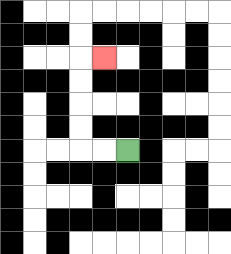{'start': '[5, 6]', 'end': '[4, 2]', 'path_directions': 'L,L,U,U,U,U,R', 'path_coordinates': '[[5, 6], [4, 6], [3, 6], [3, 5], [3, 4], [3, 3], [3, 2], [4, 2]]'}